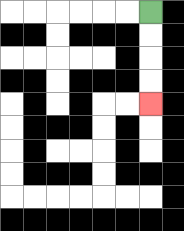{'start': '[6, 0]', 'end': '[6, 4]', 'path_directions': 'D,D,D,D', 'path_coordinates': '[[6, 0], [6, 1], [6, 2], [6, 3], [6, 4]]'}